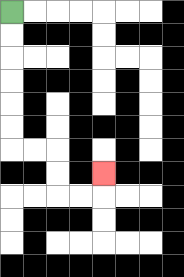{'start': '[0, 0]', 'end': '[4, 7]', 'path_directions': 'D,D,D,D,D,D,R,R,D,D,R,R,U', 'path_coordinates': '[[0, 0], [0, 1], [0, 2], [0, 3], [0, 4], [0, 5], [0, 6], [1, 6], [2, 6], [2, 7], [2, 8], [3, 8], [4, 8], [4, 7]]'}